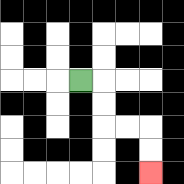{'start': '[3, 3]', 'end': '[6, 7]', 'path_directions': 'R,D,D,R,R,D,D', 'path_coordinates': '[[3, 3], [4, 3], [4, 4], [4, 5], [5, 5], [6, 5], [6, 6], [6, 7]]'}